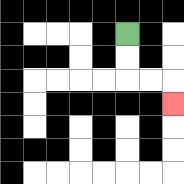{'start': '[5, 1]', 'end': '[7, 4]', 'path_directions': 'D,D,R,R,D', 'path_coordinates': '[[5, 1], [5, 2], [5, 3], [6, 3], [7, 3], [7, 4]]'}